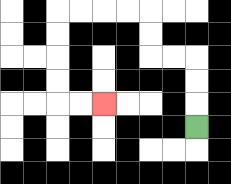{'start': '[8, 5]', 'end': '[4, 4]', 'path_directions': 'U,U,U,L,L,U,U,L,L,L,L,D,D,D,D,R,R', 'path_coordinates': '[[8, 5], [8, 4], [8, 3], [8, 2], [7, 2], [6, 2], [6, 1], [6, 0], [5, 0], [4, 0], [3, 0], [2, 0], [2, 1], [2, 2], [2, 3], [2, 4], [3, 4], [4, 4]]'}